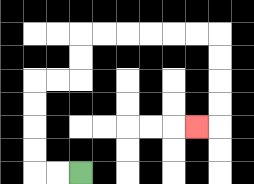{'start': '[3, 7]', 'end': '[8, 5]', 'path_directions': 'L,L,U,U,U,U,R,R,U,U,R,R,R,R,R,R,D,D,D,D,L', 'path_coordinates': '[[3, 7], [2, 7], [1, 7], [1, 6], [1, 5], [1, 4], [1, 3], [2, 3], [3, 3], [3, 2], [3, 1], [4, 1], [5, 1], [6, 1], [7, 1], [8, 1], [9, 1], [9, 2], [9, 3], [9, 4], [9, 5], [8, 5]]'}